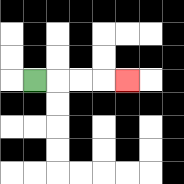{'start': '[1, 3]', 'end': '[5, 3]', 'path_directions': 'R,R,R,R', 'path_coordinates': '[[1, 3], [2, 3], [3, 3], [4, 3], [5, 3]]'}